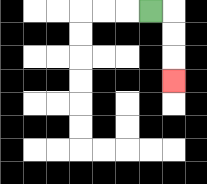{'start': '[6, 0]', 'end': '[7, 3]', 'path_directions': 'R,D,D,D', 'path_coordinates': '[[6, 0], [7, 0], [7, 1], [7, 2], [7, 3]]'}